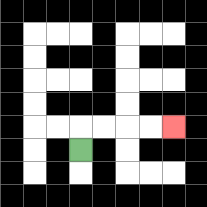{'start': '[3, 6]', 'end': '[7, 5]', 'path_directions': 'U,R,R,R,R', 'path_coordinates': '[[3, 6], [3, 5], [4, 5], [5, 5], [6, 5], [7, 5]]'}